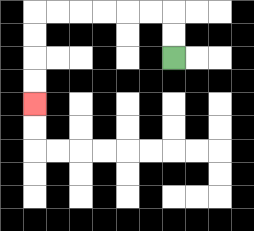{'start': '[7, 2]', 'end': '[1, 4]', 'path_directions': 'U,U,L,L,L,L,L,L,D,D,D,D', 'path_coordinates': '[[7, 2], [7, 1], [7, 0], [6, 0], [5, 0], [4, 0], [3, 0], [2, 0], [1, 0], [1, 1], [1, 2], [1, 3], [1, 4]]'}